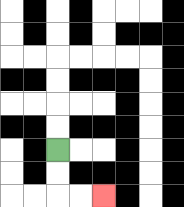{'start': '[2, 6]', 'end': '[4, 8]', 'path_directions': 'D,D,R,R', 'path_coordinates': '[[2, 6], [2, 7], [2, 8], [3, 8], [4, 8]]'}